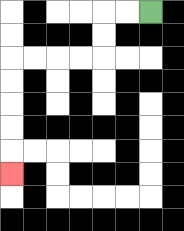{'start': '[6, 0]', 'end': '[0, 7]', 'path_directions': 'L,L,D,D,L,L,L,L,D,D,D,D,D', 'path_coordinates': '[[6, 0], [5, 0], [4, 0], [4, 1], [4, 2], [3, 2], [2, 2], [1, 2], [0, 2], [0, 3], [0, 4], [0, 5], [0, 6], [0, 7]]'}